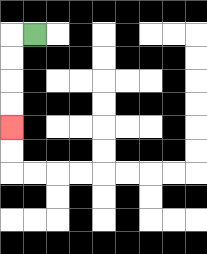{'start': '[1, 1]', 'end': '[0, 5]', 'path_directions': 'L,D,D,D,D', 'path_coordinates': '[[1, 1], [0, 1], [0, 2], [0, 3], [0, 4], [0, 5]]'}